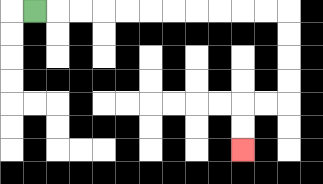{'start': '[1, 0]', 'end': '[10, 6]', 'path_directions': 'R,R,R,R,R,R,R,R,R,R,R,D,D,D,D,L,L,D,D', 'path_coordinates': '[[1, 0], [2, 0], [3, 0], [4, 0], [5, 0], [6, 0], [7, 0], [8, 0], [9, 0], [10, 0], [11, 0], [12, 0], [12, 1], [12, 2], [12, 3], [12, 4], [11, 4], [10, 4], [10, 5], [10, 6]]'}